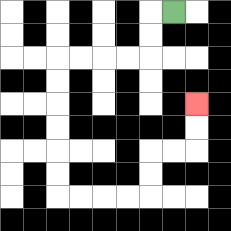{'start': '[7, 0]', 'end': '[8, 4]', 'path_directions': 'L,D,D,L,L,L,L,D,D,D,D,D,D,R,R,R,R,U,U,R,R,U,U', 'path_coordinates': '[[7, 0], [6, 0], [6, 1], [6, 2], [5, 2], [4, 2], [3, 2], [2, 2], [2, 3], [2, 4], [2, 5], [2, 6], [2, 7], [2, 8], [3, 8], [4, 8], [5, 8], [6, 8], [6, 7], [6, 6], [7, 6], [8, 6], [8, 5], [8, 4]]'}